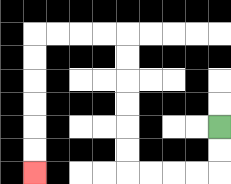{'start': '[9, 5]', 'end': '[1, 7]', 'path_directions': 'D,D,L,L,L,L,U,U,U,U,U,U,L,L,L,L,D,D,D,D,D,D', 'path_coordinates': '[[9, 5], [9, 6], [9, 7], [8, 7], [7, 7], [6, 7], [5, 7], [5, 6], [5, 5], [5, 4], [5, 3], [5, 2], [5, 1], [4, 1], [3, 1], [2, 1], [1, 1], [1, 2], [1, 3], [1, 4], [1, 5], [1, 6], [1, 7]]'}